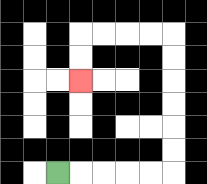{'start': '[2, 7]', 'end': '[3, 3]', 'path_directions': 'R,R,R,R,R,U,U,U,U,U,U,L,L,L,L,D,D', 'path_coordinates': '[[2, 7], [3, 7], [4, 7], [5, 7], [6, 7], [7, 7], [7, 6], [7, 5], [7, 4], [7, 3], [7, 2], [7, 1], [6, 1], [5, 1], [4, 1], [3, 1], [3, 2], [3, 3]]'}